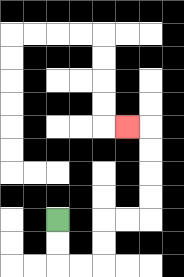{'start': '[2, 9]', 'end': '[5, 5]', 'path_directions': 'D,D,R,R,U,U,R,R,U,U,U,U,L', 'path_coordinates': '[[2, 9], [2, 10], [2, 11], [3, 11], [4, 11], [4, 10], [4, 9], [5, 9], [6, 9], [6, 8], [6, 7], [6, 6], [6, 5], [5, 5]]'}